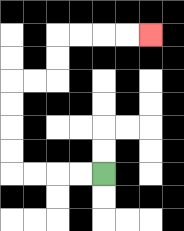{'start': '[4, 7]', 'end': '[6, 1]', 'path_directions': 'L,L,L,L,U,U,U,U,R,R,U,U,R,R,R,R', 'path_coordinates': '[[4, 7], [3, 7], [2, 7], [1, 7], [0, 7], [0, 6], [0, 5], [0, 4], [0, 3], [1, 3], [2, 3], [2, 2], [2, 1], [3, 1], [4, 1], [5, 1], [6, 1]]'}